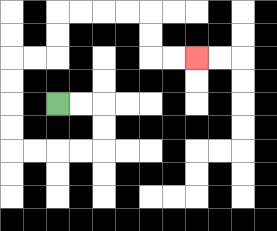{'start': '[2, 4]', 'end': '[8, 2]', 'path_directions': 'R,R,D,D,L,L,L,L,U,U,U,U,R,R,U,U,R,R,R,R,D,D,R,R', 'path_coordinates': '[[2, 4], [3, 4], [4, 4], [4, 5], [4, 6], [3, 6], [2, 6], [1, 6], [0, 6], [0, 5], [0, 4], [0, 3], [0, 2], [1, 2], [2, 2], [2, 1], [2, 0], [3, 0], [4, 0], [5, 0], [6, 0], [6, 1], [6, 2], [7, 2], [8, 2]]'}